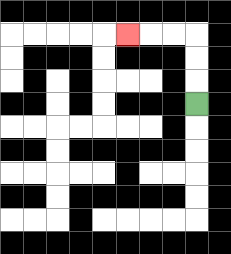{'start': '[8, 4]', 'end': '[5, 1]', 'path_directions': 'U,U,U,L,L,L', 'path_coordinates': '[[8, 4], [8, 3], [8, 2], [8, 1], [7, 1], [6, 1], [5, 1]]'}